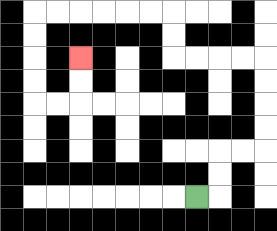{'start': '[8, 8]', 'end': '[3, 2]', 'path_directions': 'R,U,U,R,R,U,U,U,U,L,L,L,L,U,U,L,L,L,L,L,L,D,D,D,D,R,R,U,U', 'path_coordinates': '[[8, 8], [9, 8], [9, 7], [9, 6], [10, 6], [11, 6], [11, 5], [11, 4], [11, 3], [11, 2], [10, 2], [9, 2], [8, 2], [7, 2], [7, 1], [7, 0], [6, 0], [5, 0], [4, 0], [3, 0], [2, 0], [1, 0], [1, 1], [1, 2], [1, 3], [1, 4], [2, 4], [3, 4], [3, 3], [3, 2]]'}